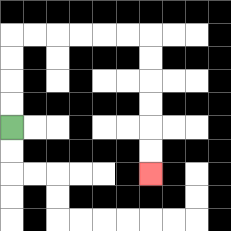{'start': '[0, 5]', 'end': '[6, 7]', 'path_directions': 'U,U,U,U,R,R,R,R,R,R,D,D,D,D,D,D', 'path_coordinates': '[[0, 5], [0, 4], [0, 3], [0, 2], [0, 1], [1, 1], [2, 1], [3, 1], [4, 1], [5, 1], [6, 1], [6, 2], [6, 3], [6, 4], [6, 5], [6, 6], [6, 7]]'}